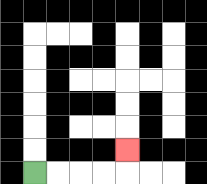{'start': '[1, 7]', 'end': '[5, 6]', 'path_directions': 'R,R,R,R,U', 'path_coordinates': '[[1, 7], [2, 7], [3, 7], [4, 7], [5, 7], [5, 6]]'}